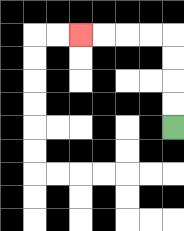{'start': '[7, 5]', 'end': '[3, 1]', 'path_directions': 'U,U,U,U,L,L,L,L', 'path_coordinates': '[[7, 5], [7, 4], [7, 3], [7, 2], [7, 1], [6, 1], [5, 1], [4, 1], [3, 1]]'}